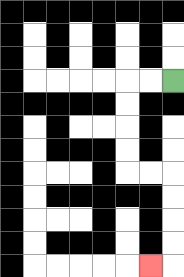{'start': '[7, 3]', 'end': '[6, 11]', 'path_directions': 'L,L,D,D,D,D,R,R,D,D,D,D,L', 'path_coordinates': '[[7, 3], [6, 3], [5, 3], [5, 4], [5, 5], [5, 6], [5, 7], [6, 7], [7, 7], [7, 8], [7, 9], [7, 10], [7, 11], [6, 11]]'}